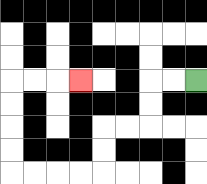{'start': '[8, 3]', 'end': '[3, 3]', 'path_directions': 'L,L,D,D,L,L,D,D,L,L,L,L,U,U,U,U,R,R,R', 'path_coordinates': '[[8, 3], [7, 3], [6, 3], [6, 4], [6, 5], [5, 5], [4, 5], [4, 6], [4, 7], [3, 7], [2, 7], [1, 7], [0, 7], [0, 6], [0, 5], [0, 4], [0, 3], [1, 3], [2, 3], [3, 3]]'}